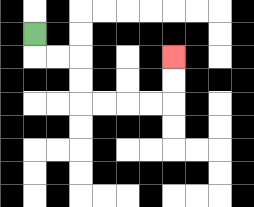{'start': '[1, 1]', 'end': '[7, 2]', 'path_directions': 'D,R,R,D,D,R,R,R,R,U,U', 'path_coordinates': '[[1, 1], [1, 2], [2, 2], [3, 2], [3, 3], [3, 4], [4, 4], [5, 4], [6, 4], [7, 4], [7, 3], [7, 2]]'}